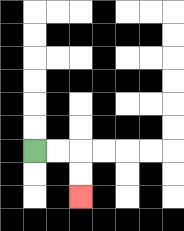{'start': '[1, 6]', 'end': '[3, 8]', 'path_directions': 'R,R,D,D', 'path_coordinates': '[[1, 6], [2, 6], [3, 6], [3, 7], [3, 8]]'}